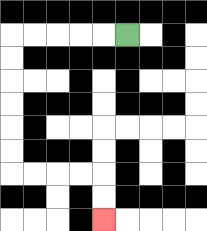{'start': '[5, 1]', 'end': '[4, 9]', 'path_directions': 'L,L,L,L,L,D,D,D,D,D,D,R,R,R,R,D,D', 'path_coordinates': '[[5, 1], [4, 1], [3, 1], [2, 1], [1, 1], [0, 1], [0, 2], [0, 3], [0, 4], [0, 5], [0, 6], [0, 7], [1, 7], [2, 7], [3, 7], [4, 7], [4, 8], [4, 9]]'}